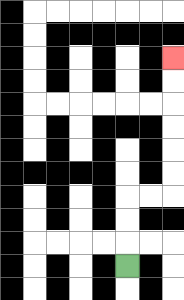{'start': '[5, 11]', 'end': '[7, 2]', 'path_directions': 'U,U,U,R,R,U,U,U,U,U,U', 'path_coordinates': '[[5, 11], [5, 10], [5, 9], [5, 8], [6, 8], [7, 8], [7, 7], [7, 6], [7, 5], [7, 4], [7, 3], [7, 2]]'}